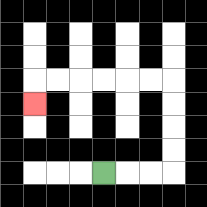{'start': '[4, 7]', 'end': '[1, 4]', 'path_directions': 'R,R,R,U,U,U,U,L,L,L,L,L,L,D', 'path_coordinates': '[[4, 7], [5, 7], [6, 7], [7, 7], [7, 6], [7, 5], [7, 4], [7, 3], [6, 3], [5, 3], [4, 3], [3, 3], [2, 3], [1, 3], [1, 4]]'}